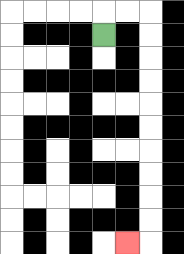{'start': '[4, 1]', 'end': '[5, 10]', 'path_directions': 'U,R,R,D,D,D,D,D,D,D,D,D,D,L', 'path_coordinates': '[[4, 1], [4, 0], [5, 0], [6, 0], [6, 1], [6, 2], [6, 3], [6, 4], [6, 5], [6, 6], [6, 7], [6, 8], [6, 9], [6, 10], [5, 10]]'}